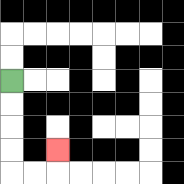{'start': '[0, 3]', 'end': '[2, 6]', 'path_directions': 'D,D,D,D,R,R,U', 'path_coordinates': '[[0, 3], [0, 4], [0, 5], [0, 6], [0, 7], [1, 7], [2, 7], [2, 6]]'}